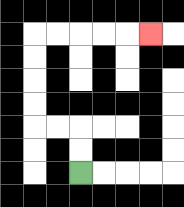{'start': '[3, 7]', 'end': '[6, 1]', 'path_directions': 'U,U,L,L,U,U,U,U,R,R,R,R,R', 'path_coordinates': '[[3, 7], [3, 6], [3, 5], [2, 5], [1, 5], [1, 4], [1, 3], [1, 2], [1, 1], [2, 1], [3, 1], [4, 1], [5, 1], [6, 1]]'}